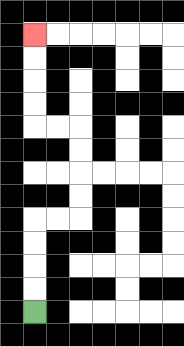{'start': '[1, 13]', 'end': '[1, 1]', 'path_directions': 'U,U,U,U,R,R,U,U,U,U,L,L,U,U,U,U', 'path_coordinates': '[[1, 13], [1, 12], [1, 11], [1, 10], [1, 9], [2, 9], [3, 9], [3, 8], [3, 7], [3, 6], [3, 5], [2, 5], [1, 5], [1, 4], [1, 3], [1, 2], [1, 1]]'}